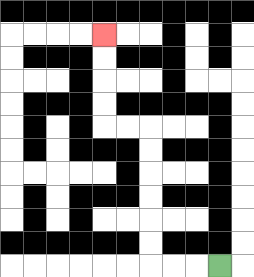{'start': '[9, 11]', 'end': '[4, 1]', 'path_directions': 'L,L,L,U,U,U,U,U,U,L,L,U,U,U,U', 'path_coordinates': '[[9, 11], [8, 11], [7, 11], [6, 11], [6, 10], [6, 9], [6, 8], [6, 7], [6, 6], [6, 5], [5, 5], [4, 5], [4, 4], [4, 3], [4, 2], [4, 1]]'}